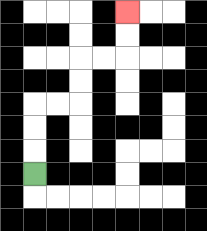{'start': '[1, 7]', 'end': '[5, 0]', 'path_directions': 'U,U,U,R,R,U,U,R,R,U,U', 'path_coordinates': '[[1, 7], [1, 6], [1, 5], [1, 4], [2, 4], [3, 4], [3, 3], [3, 2], [4, 2], [5, 2], [5, 1], [5, 0]]'}